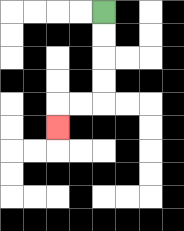{'start': '[4, 0]', 'end': '[2, 5]', 'path_directions': 'D,D,D,D,L,L,D', 'path_coordinates': '[[4, 0], [4, 1], [4, 2], [4, 3], [4, 4], [3, 4], [2, 4], [2, 5]]'}